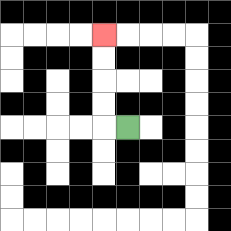{'start': '[5, 5]', 'end': '[4, 1]', 'path_directions': 'L,U,U,U,U', 'path_coordinates': '[[5, 5], [4, 5], [4, 4], [4, 3], [4, 2], [4, 1]]'}